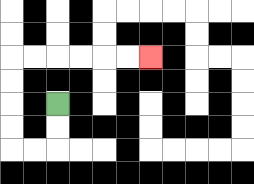{'start': '[2, 4]', 'end': '[6, 2]', 'path_directions': 'D,D,L,L,U,U,U,U,R,R,R,R,R,R', 'path_coordinates': '[[2, 4], [2, 5], [2, 6], [1, 6], [0, 6], [0, 5], [0, 4], [0, 3], [0, 2], [1, 2], [2, 2], [3, 2], [4, 2], [5, 2], [6, 2]]'}